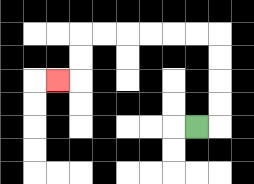{'start': '[8, 5]', 'end': '[2, 3]', 'path_directions': 'R,U,U,U,U,L,L,L,L,L,L,D,D,L', 'path_coordinates': '[[8, 5], [9, 5], [9, 4], [9, 3], [9, 2], [9, 1], [8, 1], [7, 1], [6, 1], [5, 1], [4, 1], [3, 1], [3, 2], [3, 3], [2, 3]]'}